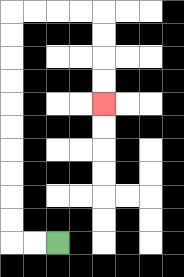{'start': '[2, 10]', 'end': '[4, 4]', 'path_directions': 'L,L,U,U,U,U,U,U,U,U,U,U,R,R,R,R,D,D,D,D', 'path_coordinates': '[[2, 10], [1, 10], [0, 10], [0, 9], [0, 8], [0, 7], [0, 6], [0, 5], [0, 4], [0, 3], [0, 2], [0, 1], [0, 0], [1, 0], [2, 0], [3, 0], [4, 0], [4, 1], [4, 2], [4, 3], [4, 4]]'}